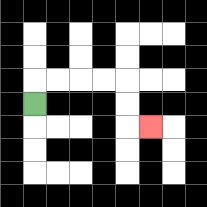{'start': '[1, 4]', 'end': '[6, 5]', 'path_directions': 'U,R,R,R,R,D,D,R', 'path_coordinates': '[[1, 4], [1, 3], [2, 3], [3, 3], [4, 3], [5, 3], [5, 4], [5, 5], [6, 5]]'}